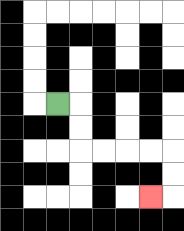{'start': '[2, 4]', 'end': '[6, 8]', 'path_directions': 'R,D,D,R,R,R,R,D,D,L', 'path_coordinates': '[[2, 4], [3, 4], [3, 5], [3, 6], [4, 6], [5, 6], [6, 6], [7, 6], [7, 7], [7, 8], [6, 8]]'}